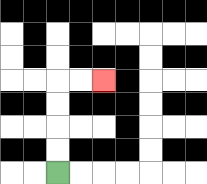{'start': '[2, 7]', 'end': '[4, 3]', 'path_directions': 'U,U,U,U,R,R', 'path_coordinates': '[[2, 7], [2, 6], [2, 5], [2, 4], [2, 3], [3, 3], [4, 3]]'}